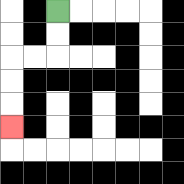{'start': '[2, 0]', 'end': '[0, 5]', 'path_directions': 'D,D,L,L,D,D,D', 'path_coordinates': '[[2, 0], [2, 1], [2, 2], [1, 2], [0, 2], [0, 3], [0, 4], [0, 5]]'}